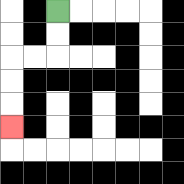{'start': '[2, 0]', 'end': '[0, 5]', 'path_directions': 'D,D,L,L,D,D,D', 'path_coordinates': '[[2, 0], [2, 1], [2, 2], [1, 2], [0, 2], [0, 3], [0, 4], [0, 5]]'}